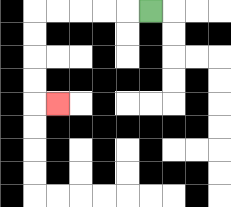{'start': '[6, 0]', 'end': '[2, 4]', 'path_directions': 'L,L,L,L,L,D,D,D,D,R', 'path_coordinates': '[[6, 0], [5, 0], [4, 0], [3, 0], [2, 0], [1, 0], [1, 1], [1, 2], [1, 3], [1, 4], [2, 4]]'}